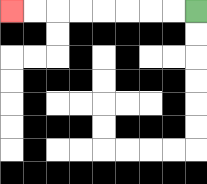{'start': '[8, 0]', 'end': '[0, 0]', 'path_directions': 'L,L,L,L,L,L,L,L', 'path_coordinates': '[[8, 0], [7, 0], [6, 0], [5, 0], [4, 0], [3, 0], [2, 0], [1, 0], [0, 0]]'}